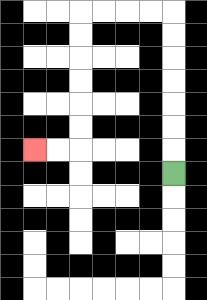{'start': '[7, 7]', 'end': '[1, 6]', 'path_directions': 'U,U,U,U,U,U,U,L,L,L,L,D,D,D,D,D,D,L,L', 'path_coordinates': '[[7, 7], [7, 6], [7, 5], [7, 4], [7, 3], [7, 2], [7, 1], [7, 0], [6, 0], [5, 0], [4, 0], [3, 0], [3, 1], [3, 2], [3, 3], [3, 4], [3, 5], [3, 6], [2, 6], [1, 6]]'}